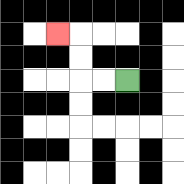{'start': '[5, 3]', 'end': '[2, 1]', 'path_directions': 'L,L,U,U,L', 'path_coordinates': '[[5, 3], [4, 3], [3, 3], [3, 2], [3, 1], [2, 1]]'}